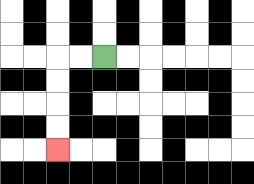{'start': '[4, 2]', 'end': '[2, 6]', 'path_directions': 'L,L,D,D,D,D', 'path_coordinates': '[[4, 2], [3, 2], [2, 2], [2, 3], [2, 4], [2, 5], [2, 6]]'}